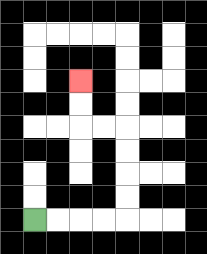{'start': '[1, 9]', 'end': '[3, 3]', 'path_directions': 'R,R,R,R,U,U,U,U,L,L,U,U', 'path_coordinates': '[[1, 9], [2, 9], [3, 9], [4, 9], [5, 9], [5, 8], [5, 7], [5, 6], [5, 5], [4, 5], [3, 5], [3, 4], [3, 3]]'}